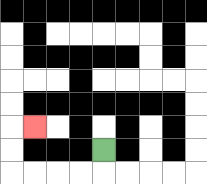{'start': '[4, 6]', 'end': '[1, 5]', 'path_directions': 'D,L,L,L,L,U,U,R', 'path_coordinates': '[[4, 6], [4, 7], [3, 7], [2, 7], [1, 7], [0, 7], [0, 6], [0, 5], [1, 5]]'}